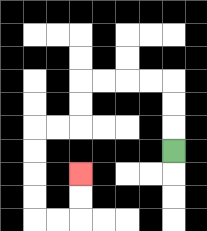{'start': '[7, 6]', 'end': '[3, 7]', 'path_directions': 'U,U,U,L,L,L,L,D,D,L,L,D,D,D,D,R,R,U,U', 'path_coordinates': '[[7, 6], [7, 5], [7, 4], [7, 3], [6, 3], [5, 3], [4, 3], [3, 3], [3, 4], [3, 5], [2, 5], [1, 5], [1, 6], [1, 7], [1, 8], [1, 9], [2, 9], [3, 9], [3, 8], [3, 7]]'}